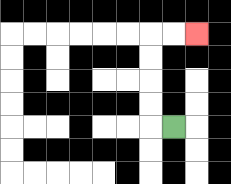{'start': '[7, 5]', 'end': '[8, 1]', 'path_directions': 'L,U,U,U,U,R,R', 'path_coordinates': '[[7, 5], [6, 5], [6, 4], [6, 3], [6, 2], [6, 1], [7, 1], [8, 1]]'}